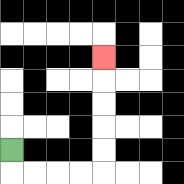{'start': '[0, 6]', 'end': '[4, 2]', 'path_directions': 'D,R,R,R,R,U,U,U,U,U', 'path_coordinates': '[[0, 6], [0, 7], [1, 7], [2, 7], [3, 7], [4, 7], [4, 6], [4, 5], [4, 4], [4, 3], [4, 2]]'}